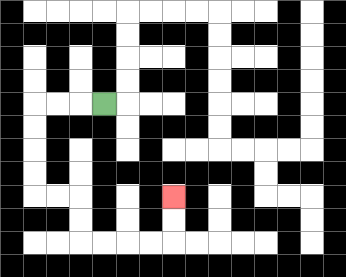{'start': '[4, 4]', 'end': '[7, 8]', 'path_directions': 'L,L,L,D,D,D,D,R,R,D,D,R,R,R,R,U,U', 'path_coordinates': '[[4, 4], [3, 4], [2, 4], [1, 4], [1, 5], [1, 6], [1, 7], [1, 8], [2, 8], [3, 8], [3, 9], [3, 10], [4, 10], [5, 10], [6, 10], [7, 10], [7, 9], [7, 8]]'}